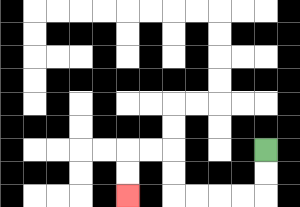{'start': '[11, 6]', 'end': '[5, 8]', 'path_directions': 'D,D,L,L,L,L,U,U,L,L,D,D', 'path_coordinates': '[[11, 6], [11, 7], [11, 8], [10, 8], [9, 8], [8, 8], [7, 8], [7, 7], [7, 6], [6, 6], [5, 6], [5, 7], [5, 8]]'}